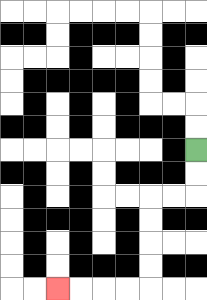{'start': '[8, 6]', 'end': '[2, 12]', 'path_directions': 'D,D,L,L,D,D,D,D,L,L,L,L', 'path_coordinates': '[[8, 6], [8, 7], [8, 8], [7, 8], [6, 8], [6, 9], [6, 10], [6, 11], [6, 12], [5, 12], [4, 12], [3, 12], [2, 12]]'}